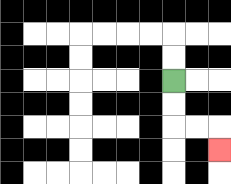{'start': '[7, 3]', 'end': '[9, 6]', 'path_directions': 'D,D,R,R,D', 'path_coordinates': '[[7, 3], [7, 4], [7, 5], [8, 5], [9, 5], [9, 6]]'}